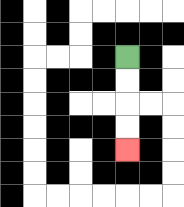{'start': '[5, 2]', 'end': '[5, 6]', 'path_directions': 'D,D,D,D', 'path_coordinates': '[[5, 2], [5, 3], [5, 4], [5, 5], [5, 6]]'}